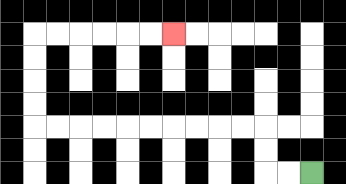{'start': '[13, 7]', 'end': '[7, 1]', 'path_directions': 'L,L,U,U,L,L,L,L,L,L,L,L,L,L,U,U,U,U,R,R,R,R,R,R', 'path_coordinates': '[[13, 7], [12, 7], [11, 7], [11, 6], [11, 5], [10, 5], [9, 5], [8, 5], [7, 5], [6, 5], [5, 5], [4, 5], [3, 5], [2, 5], [1, 5], [1, 4], [1, 3], [1, 2], [1, 1], [2, 1], [3, 1], [4, 1], [5, 1], [6, 1], [7, 1]]'}